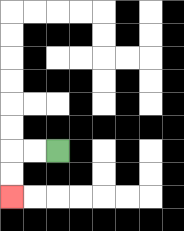{'start': '[2, 6]', 'end': '[0, 8]', 'path_directions': 'L,L,D,D', 'path_coordinates': '[[2, 6], [1, 6], [0, 6], [0, 7], [0, 8]]'}